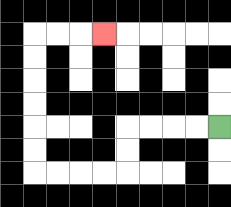{'start': '[9, 5]', 'end': '[4, 1]', 'path_directions': 'L,L,L,L,D,D,L,L,L,L,U,U,U,U,U,U,R,R,R', 'path_coordinates': '[[9, 5], [8, 5], [7, 5], [6, 5], [5, 5], [5, 6], [5, 7], [4, 7], [3, 7], [2, 7], [1, 7], [1, 6], [1, 5], [1, 4], [1, 3], [1, 2], [1, 1], [2, 1], [3, 1], [4, 1]]'}